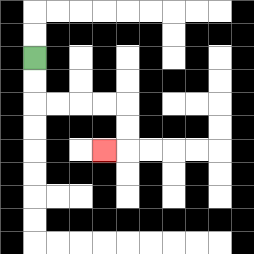{'start': '[1, 2]', 'end': '[4, 6]', 'path_directions': 'D,D,R,R,R,R,D,D,L', 'path_coordinates': '[[1, 2], [1, 3], [1, 4], [2, 4], [3, 4], [4, 4], [5, 4], [5, 5], [5, 6], [4, 6]]'}